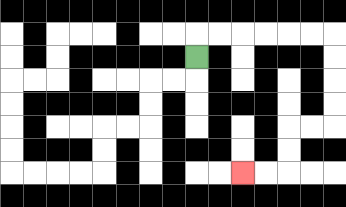{'start': '[8, 2]', 'end': '[10, 7]', 'path_directions': 'U,R,R,R,R,R,R,D,D,D,D,L,L,D,D,L,L', 'path_coordinates': '[[8, 2], [8, 1], [9, 1], [10, 1], [11, 1], [12, 1], [13, 1], [14, 1], [14, 2], [14, 3], [14, 4], [14, 5], [13, 5], [12, 5], [12, 6], [12, 7], [11, 7], [10, 7]]'}